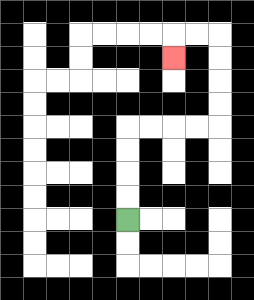{'start': '[5, 9]', 'end': '[7, 2]', 'path_directions': 'U,U,U,U,R,R,R,R,U,U,U,U,L,L,D', 'path_coordinates': '[[5, 9], [5, 8], [5, 7], [5, 6], [5, 5], [6, 5], [7, 5], [8, 5], [9, 5], [9, 4], [9, 3], [9, 2], [9, 1], [8, 1], [7, 1], [7, 2]]'}